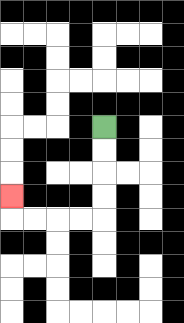{'start': '[4, 5]', 'end': '[0, 8]', 'path_directions': 'D,D,D,D,L,L,L,L,U', 'path_coordinates': '[[4, 5], [4, 6], [4, 7], [4, 8], [4, 9], [3, 9], [2, 9], [1, 9], [0, 9], [0, 8]]'}